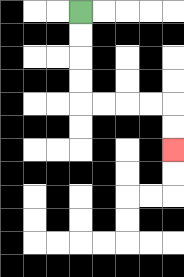{'start': '[3, 0]', 'end': '[7, 6]', 'path_directions': 'D,D,D,D,R,R,R,R,D,D', 'path_coordinates': '[[3, 0], [3, 1], [3, 2], [3, 3], [3, 4], [4, 4], [5, 4], [6, 4], [7, 4], [7, 5], [7, 6]]'}